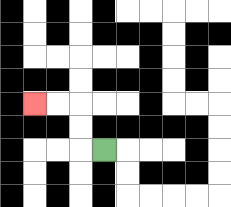{'start': '[4, 6]', 'end': '[1, 4]', 'path_directions': 'L,U,U,L,L', 'path_coordinates': '[[4, 6], [3, 6], [3, 5], [3, 4], [2, 4], [1, 4]]'}